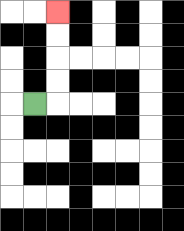{'start': '[1, 4]', 'end': '[2, 0]', 'path_directions': 'R,U,U,U,U', 'path_coordinates': '[[1, 4], [2, 4], [2, 3], [2, 2], [2, 1], [2, 0]]'}